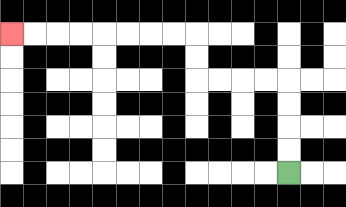{'start': '[12, 7]', 'end': '[0, 1]', 'path_directions': 'U,U,U,U,L,L,L,L,U,U,L,L,L,L,L,L,L,L', 'path_coordinates': '[[12, 7], [12, 6], [12, 5], [12, 4], [12, 3], [11, 3], [10, 3], [9, 3], [8, 3], [8, 2], [8, 1], [7, 1], [6, 1], [5, 1], [4, 1], [3, 1], [2, 1], [1, 1], [0, 1]]'}